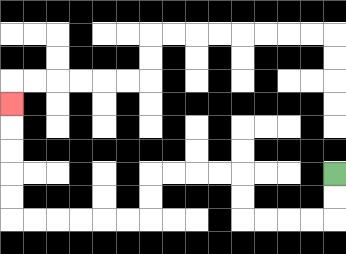{'start': '[14, 7]', 'end': '[0, 4]', 'path_directions': 'D,D,L,L,L,L,U,U,L,L,L,L,D,D,L,L,L,L,L,L,U,U,U,U,U', 'path_coordinates': '[[14, 7], [14, 8], [14, 9], [13, 9], [12, 9], [11, 9], [10, 9], [10, 8], [10, 7], [9, 7], [8, 7], [7, 7], [6, 7], [6, 8], [6, 9], [5, 9], [4, 9], [3, 9], [2, 9], [1, 9], [0, 9], [0, 8], [0, 7], [0, 6], [0, 5], [0, 4]]'}